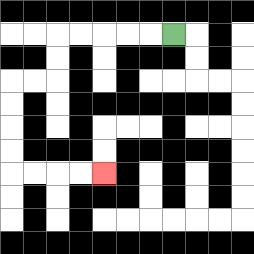{'start': '[7, 1]', 'end': '[4, 7]', 'path_directions': 'L,L,L,L,L,D,D,L,L,D,D,D,D,R,R,R,R', 'path_coordinates': '[[7, 1], [6, 1], [5, 1], [4, 1], [3, 1], [2, 1], [2, 2], [2, 3], [1, 3], [0, 3], [0, 4], [0, 5], [0, 6], [0, 7], [1, 7], [2, 7], [3, 7], [4, 7]]'}